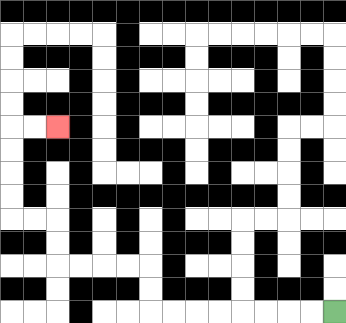{'start': '[14, 13]', 'end': '[2, 5]', 'path_directions': 'L,L,L,L,L,L,L,L,U,U,L,L,L,L,U,U,L,L,U,U,U,U,R,R', 'path_coordinates': '[[14, 13], [13, 13], [12, 13], [11, 13], [10, 13], [9, 13], [8, 13], [7, 13], [6, 13], [6, 12], [6, 11], [5, 11], [4, 11], [3, 11], [2, 11], [2, 10], [2, 9], [1, 9], [0, 9], [0, 8], [0, 7], [0, 6], [0, 5], [1, 5], [2, 5]]'}